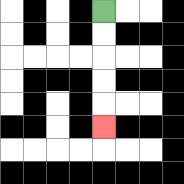{'start': '[4, 0]', 'end': '[4, 5]', 'path_directions': 'D,D,D,D,D', 'path_coordinates': '[[4, 0], [4, 1], [4, 2], [4, 3], [4, 4], [4, 5]]'}